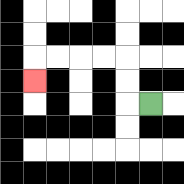{'start': '[6, 4]', 'end': '[1, 3]', 'path_directions': 'L,U,U,L,L,L,L,D', 'path_coordinates': '[[6, 4], [5, 4], [5, 3], [5, 2], [4, 2], [3, 2], [2, 2], [1, 2], [1, 3]]'}